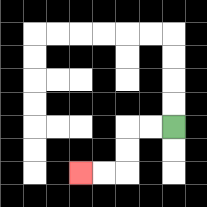{'start': '[7, 5]', 'end': '[3, 7]', 'path_directions': 'L,L,D,D,L,L', 'path_coordinates': '[[7, 5], [6, 5], [5, 5], [5, 6], [5, 7], [4, 7], [3, 7]]'}